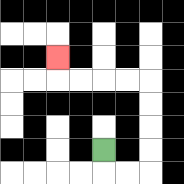{'start': '[4, 6]', 'end': '[2, 2]', 'path_directions': 'D,R,R,U,U,U,U,L,L,L,L,U', 'path_coordinates': '[[4, 6], [4, 7], [5, 7], [6, 7], [6, 6], [6, 5], [6, 4], [6, 3], [5, 3], [4, 3], [3, 3], [2, 3], [2, 2]]'}